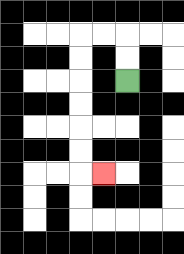{'start': '[5, 3]', 'end': '[4, 7]', 'path_directions': 'U,U,L,L,D,D,D,D,D,D,R', 'path_coordinates': '[[5, 3], [5, 2], [5, 1], [4, 1], [3, 1], [3, 2], [3, 3], [3, 4], [3, 5], [3, 6], [3, 7], [4, 7]]'}